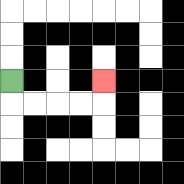{'start': '[0, 3]', 'end': '[4, 3]', 'path_directions': 'D,R,R,R,R,U', 'path_coordinates': '[[0, 3], [0, 4], [1, 4], [2, 4], [3, 4], [4, 4], [4, 3]]'}